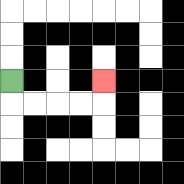{'start': '[0, 3]', 'end': '[4, 3]', 'path_directions': 'D,R,R,R,R,U', 'path_coordinates': '[[0, 3], [0, 4], [1, 4], [2, 4], [3, 4], [4, 4], [4, 3]]'}